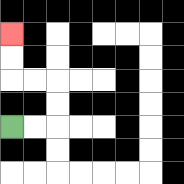{'start': '[0, 5]', 'end': '[0, 1]', 'path_directions': 'R,R,U,U,L,L,U,U', 'path_coordinates': '[[0, 5], [1, 5], [2, 5], [2, 4], [2, 3], [1, 3], [0, 3], [0, 2], [0, 1]]'}